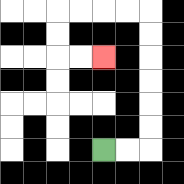{'start': '[4, 6]', 'end': '[4, 2]', 'path_directions': 'R,R,U,U,U,U,U,U,L,L,L,L,D,D,R,R', 'path_coordinates': '[[4, 6], [5, 6], [6, 6], [6, 5], [6, 4], [6, 3], [6, 2], [6, 1], [6, 0], [5, 0], [4, 0], [3, 0], [2, 0], [2, 1], [2, 2], [3, 2], [4, 2]]'}